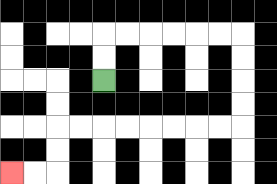{'start': '[4, 3]', 'end': '[0, 7]', 'path_directions': 'U,U,R,R,R,R,R,R,D,D,D,D,L,L,L,L,L,L,L,L,D,D,L,L', 'path_coordinates': '[[4, 3], [4, 2], [4, 1], [5, 1], [6, 1], [7, 1], [8, 1], [9, 1], [10, 1], [10, 2], [10, 3], [10, 4], [10, 5], [9, 5], [8, 5], [7, 5], [6, 5], [5, 5], [4, 5], [3, 5], [2, 5], [2, 6], [2, 7], [1, 7], [0, 7]]'}